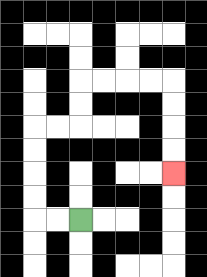{'start': '[3, 9]', 'end': '[7, 7]', 'path_directions': 'L,L,U,U,U,U,R,R,U,U,R,R,R,R,D,D,D,D', 'path_coordinates': '[[3, 9], [2, 9], [1, 9], [1, 8], [1, 7], [1, 6], [1, 5], [2, 5], [3, 5], [3, 4], [3, 3], [4, 3], [5, 3], [6, 3], [7, 3], [7, 4], [7, 5], [7, 6], [7, 7]]'}